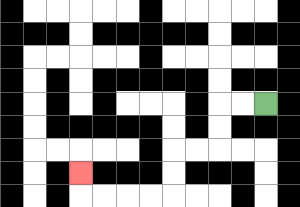{'start': '[11, 4]', 'end': '[3, 7]', 'path_directions': 'L,L,D,D,L,L,D,D,L,L,L,L,U', 'path_coordinates': '[[11, 4], [10, 4], [9, 4], [9, 5], [9, 6], [8, 6], [7, 6], [7, 7], [7, 8], [6, 8], [5, 8], [4, 8], [3, 8], [3, 7]]'}